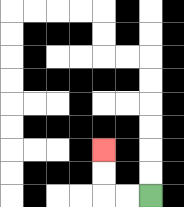{'start': '[6, 8]', 'end': '[4, 6]', 'path_directions': 'L,L,U,U', 'path_coordinates': '[[6, 8], [5, 8], [4, 8], [4, 7], [4, 6]]'}